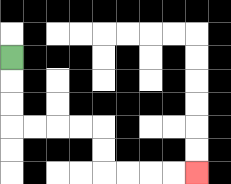{'start': '[0, 2]', 'end': '[8, 7]', 'path_directions': 'D,D,D,R,R,R,R,D,D,R,R,R,R', 'path_coordinates': '[[0, 2], [0, 3], [0, 4], [0, 5], [1, 5], [2, 5], [3, 5], [4, 5], [4, 6], [4, 7], [5, 7], [6, 7], [7, 7], [8, 7]]'}